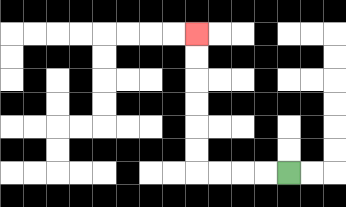{'start': '[12, 7]', 'end': '[8, 1]', 'path_directions': 'L,L,L,L,U,U,U,U,U,U', 'path_coordinates': '[[12, 7], [11, 7], [10, 7], [9, 7], [8, 7], [8, 6], [8, 5], [8, 4], [8, 3], [8, 2], [8, 1]]'}